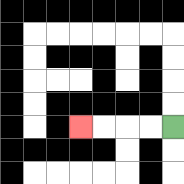{'start': '[7, 5]', 'end': '[3, 5]', 'path_directions': 'L,L,L,L', 'path_coordinates': '[[7, 5], [6, 5], [5, 5], [4, 5], [3, 5]]'}